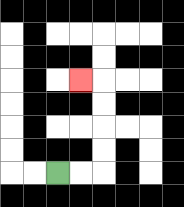{'start': '[2, 7]', 'end': '[3, 3]', 'path_directions': 'R,R,U,U,U,U,L', 'path_coordinates': '[[2, 7], [3, 7], [4, 7], [4, 6], [4, 5], [4, 4], [4, 3], [3, 3]]'}